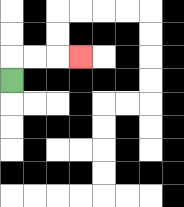{'start': '[0, 3]', 'end': '[3, 2]', 'path_directions': 'U,R,R,R', 'path_coordinates': '[[0, 3], [0, 2], [1, 2], [2, 2], [3, 2]]'}